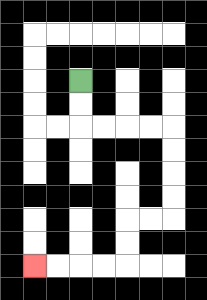{'start': '[3, 3]', 'end': '[1, 11]', 'path_directions': 'D,D,R,R,R,R,D,D,D,D,L,L,D,D,L,L,L,L', 'path_coordinates': '[[3, 3], [3, 4], [3, 5], [4, 5], [5, 5], [6, 5], [7, 5], [7, 6], [7, 7], [7, 8], [7, 9], [6, 9], [5, 9], [5, 10], [5, 11], [4, 11], [3, 11], [2, 11], [1, 11]]'}